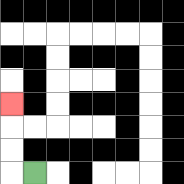{'start': '[1, 7]', 'end': '[0, 4]', 'path_directions': 'L,U,U,U', 'path_coordinates': '[[1, 7], [0, 7], [0, 6], [0, 5], [0, 4]]'}